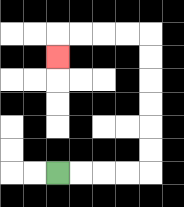{'start': '[2, 7]', 'end': '[2, 2]', 'path_directions': 'R,R,R,R,U,U,U,U,U,U,L,L,L,L,D', 'path_coordinates': '[[2, 7], [3, 7], [4, 7], [5, 7], [6, 7], [6, 6], [6, 5], [6, 4], [6, 3], [6, 2], [6, 1], [5, 1], [4, 1], [3, 1], [2, 1], [2, 2]]'}